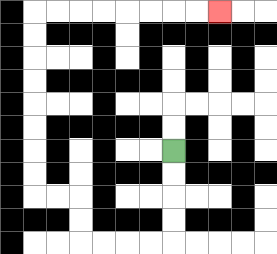{'start': '[7, 6]', 'end': '[9, 0]', 'path_directions': 'D,D,D,D,L,L,L,L,U,U,L,L,U,U,U,U,U,U,U,U,R,R,R,R,R,R,R,R', 'path_coordinates': '[[7, 6], [7, 7], [7, 8], [7, 9], [7, 10], [6, 10], [5, 10], [4, 10], [3, 10], [3, 9], [3, 8], [2, 8], [1, 8], [1, 7], [1, 6], [1, 5], [1, 4], [1, 3], [1, 2], [1, 1], [1, 0], [2, 0], [3, 0], [4, 0], [5, 0], [6, 0], [7, 0], [8, 0], [9, 0]]'}